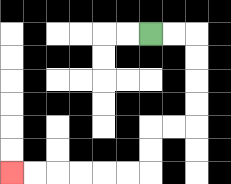{'start': '[6, 1]', 'end': '[0, 7]', 'path_directions': 'R,R,D,D,D,D,L,L,D,D,L,L,L,L,L,L', 'path_coordinates': '[[6, 1], [7, 1], [8, 1], [8, 2], [8, 3], [8, 4], [8, 5], [7, 5], [6, 5], [6, 6], [6, 7], [5, 7], [4, 7], [3, 7], [2, 7], [1, 7], [0, 7]]'}